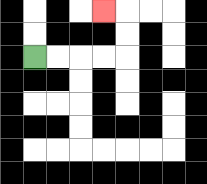{'start': '[1, 2]', 'end': '[4, 0]', 'path_directions': 'R,R,R,R,U,U,L', 'path_coordinates': '[[1, 2], [2, 2], [3, 2], [4, 2], [5, 2], [5, 1], [5, 0], [4, 0]]'}